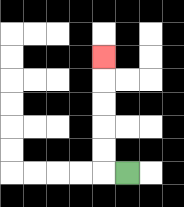{'start': '[5, 7]', 'end': '[4, 2]', 'path_directions': 'L,U,U,U,U,U', 'path_coordinates': '[[5, 7], [4, 7], [4, 6], [4, 5], [4, 4], [4, 3], [4, 2]]'}